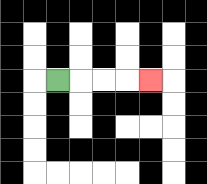{'start': '[2, 3]', 'end': '[6, 3]', 'path_directions': 'R,R,R,R', 'path_coordinates': '[[2, 3], [3, 3], [4, 3], [5, 3], [6, 3]]'}